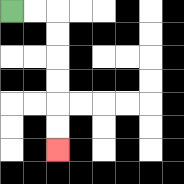{'start': '[0, 0]', 'end': '[2, 6]', 'path_directions': 'R,R,D,D,D,D,D,D', 'path_coordinates': '[[0, 0], [1, 0], [2, 0], [2, 1], [2, 2], [2, 3], [2, 4], [2, 5], [2, 6]]'}